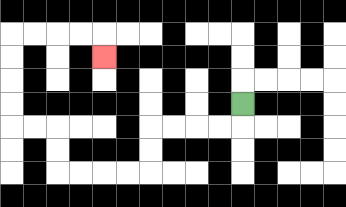{'start': '[10, 4]', 'end': '[4, 2]', 'path_directions': 'D,L,L,L,L,D,D,L,L,L,L,U,U,L,L,U,U,U,U,R,R,R,R,D', 'path_coordinates': '[[10, 4], [10, 5], [9, 5], [8, 5], [7, 5], [6, 5], [6, 6], [6, 7], [5, 7], [4, 7], [3, 7], [2, 7], [2, 6], [2, 5], [1, 5], [0, 5], [0, 4], [0, 3], [0, 2], [0, 1], [1, 1], [2, 1], [3, 1], [4, 1], [4, 2]]'}